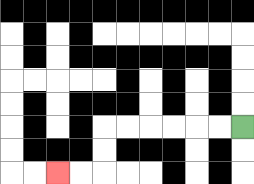{'start': '[10, 5]', 'end': '[2, 7]', 'path_directions': 'L,L,L,L,L,L,D,D,L,L', 'path_coordinates': '[[10, 5], [9, 5], [8, 5], [7, 5], [6, 5], [5, 5], [4, 5], [4, 6], [4, 7], [3, 7], [2, 7]]'}